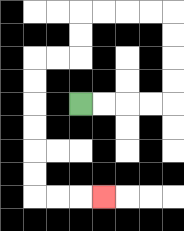{'start': '[3, 4]', 'end': '[4, 8]', 'path_directions': 'R,R,R,R,U,U,U,U,L,L,L,L,D,D,L,L,D,D,D,D,D,D,R,R,R', 'path_coordinates': '[[3, 4], [4, 4], [5, 4], [6, 4], [7, 4], [7, 3], [7, 2], [7, 1], [7, 0], [6, 0], [5, 0], [4, 0], [3, 0], [3, 1], [3, 2], [2, 2], [1, 2], [1, 3], [1, 4], [1, 5], [1, 6], [1, 7], [1, 8], [2, 8], [3, 8], [4, 8]]'}